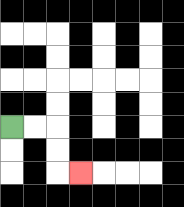{'start': '[0, 5]', 'end': '[3, 7]', 'path_directions': 'R,R,D,D,R', 'path_coordinates': '[[0, 5], [1, 5], [2, 5], [2, 6], [2, 7], [3, 7]]'}